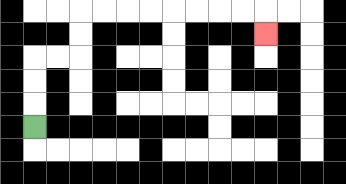{'start': '[1, 5]', 'end': '[11, 1]', 'path_directions': 'U,U,U,R,R,U,U,R,R,R,R,R,R,R,R,D', 'path_coordinates': '[[1, 5], [1, 4], [1, 3], [1, 2], [2, 2], [3, 2], [3, 1], [3, 0], [4, 0], [5, 0], [6, 0], [7, 0], [8, 0], [9, 0], [10, 0], [11, 0], [11, 1]]'}